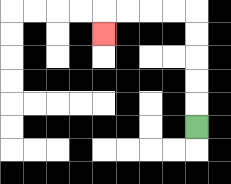{'start': '[8, 5]', 'end': '[4, 1]', 'path_directions': 'U,U,U,U,U,L,L,L,L,D', 'path_coordinates': '[[8, 5], [8, 4], [8, 3], [8, 2], [8, 1], [8, 0], [7, 0], [6, 0], [5, 0], [4, 0], [4, 1]]'}